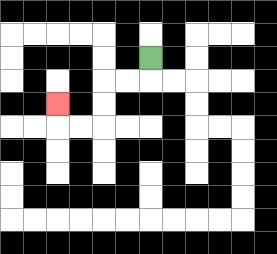{'start': '[6, 2]', 'end': '[2, 4]', 'path_directions': 'D,L,L,D,D,L,L,U', 'path_coordinates': '[[6, 2], [6, 3], [5, 3], [4, 3], [4, 4], [4, 5], [3, 5], [2, 5], [2, 4]]'}